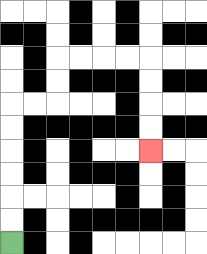{'start': '[0, 10]', 'end': '[6, 6]', 'path_directions': 'U,U,U,U,U,U,R,R,U,U,R,R,R,R,D,D,D,D', 'path_coordinates': '[[0, 10], [0, 9], [0, 8], [0, 7], [0, 6], [0, 5], [0, 4], [1, 4], [2, 4], [2, 3], [2, 2], [3, 2], [4, 2], [5, 2], [6, 2], [6, 3], [6, 4], [6, 5], [6, 6]]'}